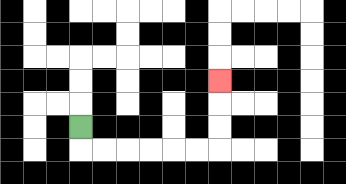{'start': '[3, 5]', 'end': '[9, 3]', 'path_directions': 'D,R,R,R,R,R,R,U,U,U', 'path_coordinates': '[[3, 5], [3, 6], [4, 6], [5, 6], [6, 6], [7, 6], [8, 6], [9, 6], [9, 5], [9, 4], [9, 3]]'}